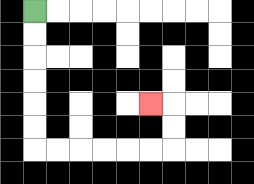{'start': '[1, 0]', 'end': '[6, 4]', 'path_directions': 'D,D,D,D,D,D,R,R,R,R,R,R,U,U,L', 'path_coordinates': '[[1, 0], [1, 1], [1, 2], [1, 3], [1, 4], [1, 5], [1, 6], [2, 6], [3, 6], [4, 6], [5, 6], [6, 6], [7, 6], [7, 5], [7, 4], [6, 4]]'}